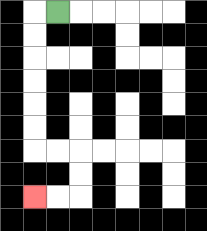{'start': '[2, 0]', 'end': '[1, 8]', 'path_directions': 'L,D,D,D,D,D,D,R,R,D,D,L,L', 'path_coordinates': '[[2, 0], [1, 0], [1, 1], [1, 2], [1, 3], [1, 4], [1, 5], [1, 6], [2, 6], [3, 6], [3, 7], [3, 8], [2, 8], [1, 8]]'}